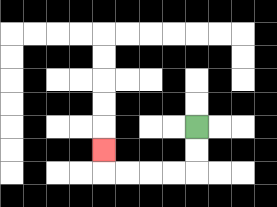{'start': '[8, 5]', 'end': '[4, 6]', 'path_directions': 'D,D,L,L,L,L,U', 'path_coordinates': '[[8, 5], [8, 6], [8, 7], [7, 7], [6, 7], [5, 7], [4, 7], [4, 6]]'}